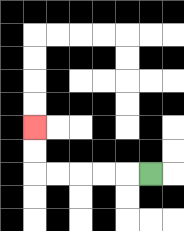{'start': '[6, 7]', 'end': '[1, 5]', 'path_directions': 'L,L,L,L,L,U,U', 'path_coordinates': '[[6, 7], [5, 7], [4, 7], [3, 7], [2, 7], [1, 7], [1, 6], [1, 5]]'}